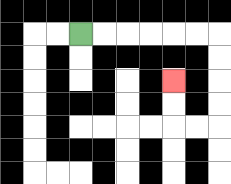{'start': '[3, 1]', 'end': '[7, 3]', 'path_directions': 'R,R,R,R,R,R,D,D,D,D,L,L,U,U', 'path_coordinates': '[[3, 1], [4, 1], [5, 1], [6, 1], [7, 1], [8, 1], [9, 1], [9, 2], [9, 3], [9, 4], [9, 5], [8, 5], [7, 5], [7, 4], [7, 3]]'}